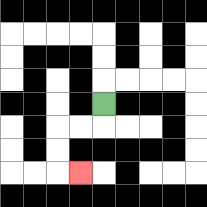{'start': '[4, 4]', 'end': '[3, 7]', 'path_directions': 'D,L,L,D,D,R', 'path_coordinates': '[[4, 4], [4, 5], [3, 5], [2, 5], [2, 6], [2, 7], [3, 7]]'}